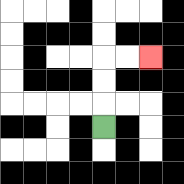{'start': '[4, 5]', 'end': '[6, 2]', 'path_directions': 'U,U,U,R,R', 'path_coordinates': '[[4, 5], [4, 4], [4, 3], [4, 2], [5, 2], [6, 2]]'}